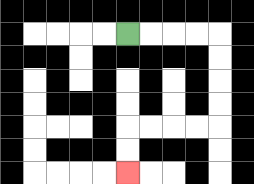{'start': '[5, 1]', 'end': '[5, 7]', 'path_directions': 'R,R,R,R,D,D,D,D,L,L,L,L,D,D', 'path_coordinates': '[[5, 1], [6, 1], [7, 1], [8, 1], [9, 1], [9, 2], [9, 3], [9, 4], [9, 5], [8, 5], [7, 5], [6, 5], [5, 5], [5, 6], [5, 7]]'}